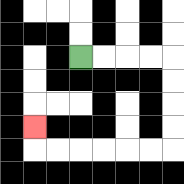{'start': '[3, 2]', 'end': '[1, 5]', 'path_directions': 'R,R,R,R,D,D,D,D,L,L,L,L,L,L,U', 'path_coordinates': '[[3, 2], [4, 2], [5, 2], [6, 2], [7, 2], [7, 3], [7, 4], [7, 5], [7, 6], [6, 6], [5, 6], [4, 6], [3, 6], [2, 6], [1, 6], [1, 5]]'}